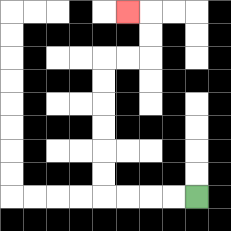{'start': '[8, 8]', 'end': '[5, 0]', 'path_directions': 'L,L,L,L,U,U,U,U,U,U,R,R,U,U,L', 'path_coordinates': '[[8, 8], [7, 8], [6, 8], [5, 8], [4, 8], [4, 7], [4, 6], [4, 5], [4, 4], [4, 3], [4, 2], [5, 2], [6, 2], [6, 1], [6, 0], [5, 0]]'}